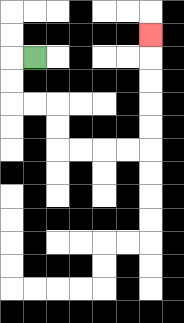{'start': '[1, 2]', 'end': '[6, 1]', 'path_directions': 'L,D,D,R,R,D,D,R,R,R,R,U,U,U,U,U', 'path_coordinates': '[[1, 2], [0, 2], [0, 3], [0, 4], [1, 4], [2, 4], [2, 5], [2, 6], [3, 6], [4, 6], [5, 6], [6, 6], [6, 5], [6, 4], [6, 3], [6, 2], [6, 1]]'}